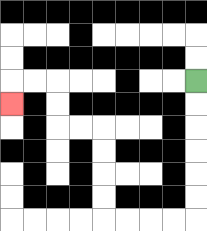{'start': '[8, 3]', 'end': '[0, 4]', 'path_directions': 'D,D,D,D,D,D,L,L,L,L,U,U,U,U,L,L,U,U,L,L,D', 'path_coordinates': '[[8, 3], [8, 4], [8, 5], [8, 6], [8, 7], [8, 8], [8, 9], [7, 9], [6, 9], [5, 9], [4, 9], [4, 8], [4, 7], [4, 6], [4, 5], [3, 5], [2, 5], [2, 4], [2, 3], [1, 3], [0, 3], [0, 4]]'}